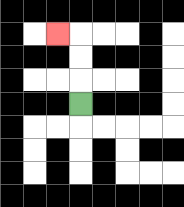{'start': '[3, 4]', 'end': '[2, 1]', 'path_directions': 'U,U,U,L', 'path_coordinates': '[[3, 4], [3, 3], [3, 2], [3, 1], [2, 1]]'}